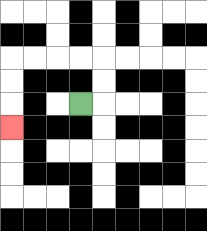{'start': '[3, 4]', 'end': '[0, 5]', 'path_directions': 'R,U,U,L,L,L,L,D,D,D', 'path_coordinates': '[[3, 4], [4, 4], [4, 3], [4, 2], [3, 2], [2, 2], [1, 2], [0, 2], [0, 3], [0, 4], [0, 5]]'}